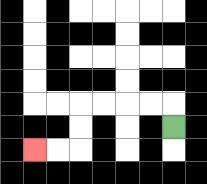{'start': '[7, 5]', 'end': '[1, 6]', 'path_directions': 'U,L,L,L,L,D,D,L,L', 'path_coordinates': '[[7, 5], [7, 4], [6, 4], [5, 4], [4, 4], [3, 4], [3, 5], [3, 6], [2, 6], [1, 6]]'}